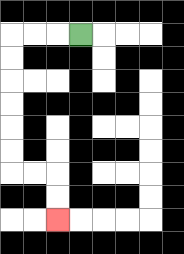{'start': '[3, 1]', 'end': '[2, 9]', 'path_directions': 'L,L,L,D,D,D,D,D,D,R,R,D,D', 'path_coordinates': '[[3, 1], [2, 1], [1, 1], [0, 1], [0, 2], [0, 3], [0, 4], [0, 5], [0, 6], [0, 7], [1, 7], [2, 7], [2, 8], [2, 9]]'}